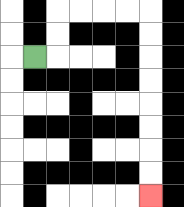{'start': '[1, 2]', 'end': '[6, 8]', 'path_directions': 'R,U,U,R,R,R,R,D,D,D,D,D,D,D,D', 'path_coordinates': '[[1, 2], [2, 2], [2, 1], [2, 0], [3, 0], [4, 0], [5, 0], [6, 0], [6, 1], [6, 2], [6, 3], [6, 4], [6, 5], [6, 6], [6, 7], [6, 8]]'}